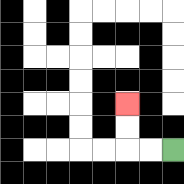{'start': '[7, 6]', 'end': '[5, 4]', 'path_directions': 'L,L,U,U', 'path_coordinates': '[[7, 6], [6, 6], [5, 6], [5, 5], [5, 4]]'}